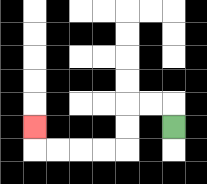{'start': '[7, 5]', 'end': '[1, 5]', 'path_directions': 'U,L,L,D,D,L,L,L,L,U', 'path_coordinates': '[[7, 5], [7, 4], [6, 4], [5, 4], [5, 5], [5, 6], [4, 6], [3, 6], [2, 6], [1, 6], [1, 5]]'}